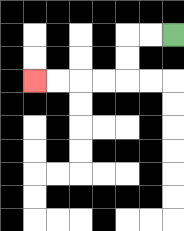{'start': '[7, 1]', 'end': '[1, 3]', 'path_directions': 'L,L,D,D,L,L,L,L', 'path_coordinates': '[[7, 1], [6, 1], [5, 1], [5, 2], [5, 3], [4, 3], [3, 3], [2, 3], [1, 3]]'}